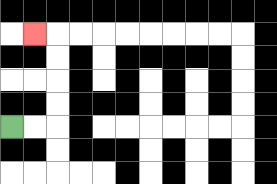{'start': '[0, 5]', 'end': '[1, 1]', 'path_directions': 'R,R,U,U,U,U,L', 'path_coordinates': '[[0, 5], [1, 5], [2, 5], [2, 4], [2, 3], [2, 2], [2, 1], [1, 1]]'}